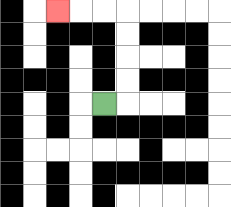{'start': '[4, 4]', 'end': '[2, 0]', 'path_directions': 'R,U,U,U,U,L,L,L', 'path_coordinates': '[[4, 4], [5, 4], [5, 3], [5, 2], [5, 1], [5, 0], [4, 0], [3, 0], [2, 0]]'}